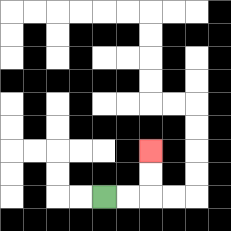{'start': '[4, 8]', 'end': '[6, 6]', 'path_directions': 'R,R,U,U', 'path_coordinates': '[[4, 8], [5, 8], [6, 8], [6, 7], [6, 6]]'}